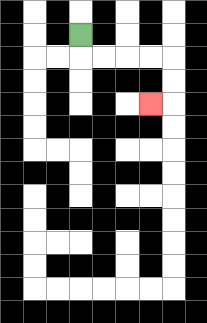{'start': '[3, 1]', 'end': '[6, 4]', 'path_directions': 'D,R,R,R,R,D,D,L', 'path_coordinates': '[[3, 1], [3, 2], [4, 2], [5, 2], [6, 2], [7, 2], [7, 3], [7, 4], [6, 4]]'}